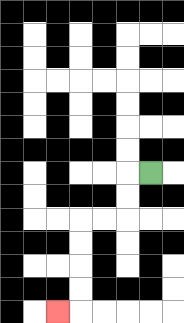{'start': '[6, 7]', 'end': '[2, 13]', 'path_directions': 'L,D,D,L,L,D,D,D,D,L', 'path_coordinates': '[[6, 7], [5, 7], [5, 8], [5, 9], [4, 9], [3, 9], [3, 10], [3, 11], [3, 12], [3, 13], [2, 13]]'}